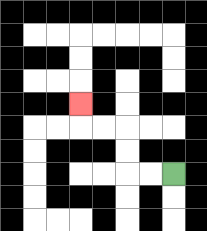{'start': '[7, 7]', 'end': '[3, 4]', 'path_directions': 'L,L,U,U,L,L,U', 'path_coordinates': '[[7, 7], [6, 7], [5, 7], [5, 6], [5, 5], [4, 5], [3, 5], [3, 4]]'}